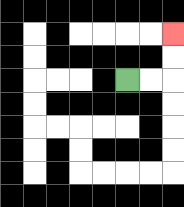{'start': '[5, 3]', 'end': '[7, 1]', 'path_directions': 'R,R,U,U', 'path_coordinates': '[[5, 3], [6, 3], [7, 3], [7, 2], [7, 1]]'}